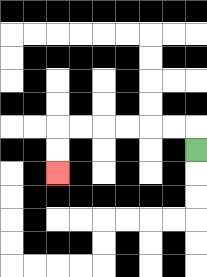{'start': '[8, 6]', 'end': '[2, 7]', 'path_directions': 'U,L,L,L,L,L,L,D,D', 'path_coordinates': '[[8, 6], [8, 5], [7, 5], [6, 5], [5, 5], [4, 5], [3, 5], [2, 5], [2, 6], [2, 7]]'}